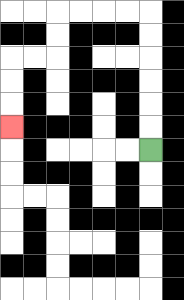{'start': '[6, 6]', 'end': '[0, 5]', 'path_directions': 'U,U,U,U,U,U,L,L,L,L,D,D,L,L,D,D,D', 'path_coordinates': '[[6, 6], [6, 5], [6, 4], [6, 3], [6, 2], [6, 1], [6, 0], [5, 0], [4, 0], [3, 0], [2, 0], [2, 1], [2, 2], [1, 2], [0, 2], [0, 3], [0, 4], [0, 5]]'}